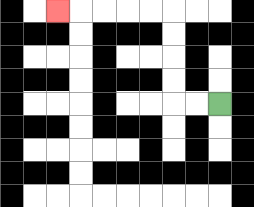{'start': '[9, 4]', 'end': '[2, 0]', 'path_directions': 'L,L,U,U,U,U,L,L,L,L,L', 'path_coordinates': '[[9, 4], [8, 4], [7, 4], [7, 3], [7, 2], [7, 1], [7, 0], [6, 0], [5, 0], [4, 0], [3, 0], [2, 0]]'}